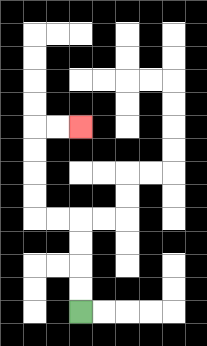{'start': '[3, 13]', 'end': '[3, 5]', 'path_directions': 'U,U,U,U,L,L,U,U,U,U,R,R', 'path_coordinates': '[[3, 13], [3, 12], [3, 11], [3, 10], [3, 9], [2, 9], [1, 9], [1, 8], [1, 7], [1, 6], [1, 5], [2, 5], [3, 5]]'}